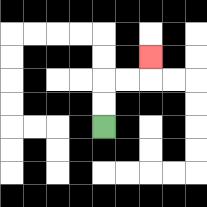{'start': '[4, 5]', 'end': '[6, 2]', 'path_directions': 'U,U,R,R,U', 'path_coordinates': '[[4, 5], [4, 4], [4, 3], [5, 3], [6, 3], [6, 2]]'}